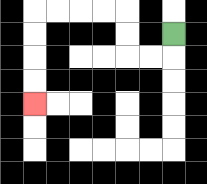{'start': '[7, 1]', 'end': '[1, 4]', 'path_directions': 'D,L,L,U,U,L,L,L,L,D,D,D,D', 'path_coordinates': '[[7, 1], [7, 2], [6, 2], [5, 2], [5, 1], [5, 0], [4, 0], [3, 0], [2, 0], [1, 0], [1, 1], [1, 2], [1, 3], [1, 4]]'}